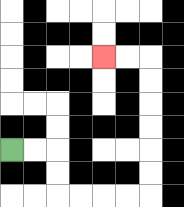{'start': '[0, 6]', 'end': '[4, 2]', 'path_directions': 'R,R,D,D,R,R,R,R,U,U,U,U,U,U,L,L', 'path_coordinates': '[[0, 6], [1, 6], [2, 6], [2, 7], [2, 8], [3, 8], [4, 8], [5, 8], [6, 8], [6, 7], [6, 6], [6, 5], [6, 4], [6, 3], [6, 2], [5, 2], [4, 2]]'}